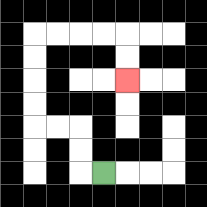{'start': '[4, 7]', 'end': '[5, 3]', 'path_directions': 'L,U,U,L,L,U,U,U,U,R,R,R,R,D,D', 'path_coordinates': '[[4, 7], [3, 7], [3, 6], [3, 5], [2, 5], [1, 5], [1, 4], [1, 3], [1, 2], [1, 1], [2, 1], [3, 1], [4, 1], [5, 1], [5, 2], [5, 3]]'}